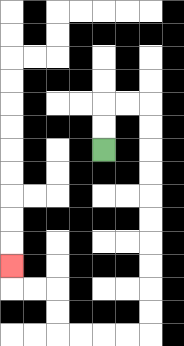{'start': '[4, 6]', 'end': '[0, 11]', 'path_directions': 'U,U,R,R,D,D,D,D,D,D,D,D,D,D,L,L,L,L,U,U,L,L,U', 'path_coordinates': '[[4, 6], [4, 5], [4, 4], [5, 4], [6, 4], [6, 5], [6, 6], [6, 7], [6, 8], [6, 9], [6, 10], [6, 11], [6, 12], [6, 13], [6, 14], [5, 14], [4, 14], [3, 14], [2, 14], [2, 13], [2, 12], [1, 12], [0, 12], [0, 11]]'}